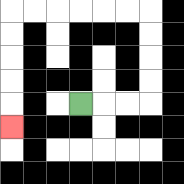{'start': '[3, 4]', 'end': '[0, 5]', 'path_directions': 'R,R,R,U,U,U,U,L,L,L,L,L,L,D,D,D,D,D', 'path_coordinates': '[[3, 4], [4, 4], [5, 4], [6, 4], [6, 3], [6, 2], [6, 1], [6, 0], [5, 0], [4, 0], [3, 0], [2, 0], [1, 0], [0, 0], [0, 1], [0, 2], [0, 3], [0, 4], [0, 5]]'}